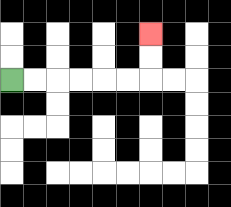{'start': '[0, 3]', 'end': '[6, 1]', 'path_directions': 'R,R,R,R,R,R,U,U', 'path_coordinates': '[[0, 3], [1, 3], [2, 3], [3, 3], [4, 3], [5, 3], [6, 3], [6, 2], [6, 1]]'}